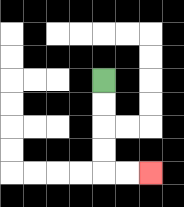{'start': '[4, 3]', 'end': '[6, 7]', 'path_directions': 'D,D,D,D,R,R', 'path_coordinates': '[[4, 3], [4, 4], [4, 5], [4, 6], [4, 7], [5, 7], [6, 7]]'}